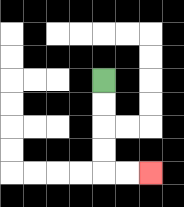{'start': '[4, 3]', 'end': '[6, 7]', 'path_directions': 'D,D,D,D,R,R', 'path_coordinates': '[[4, 3], [4, 4], [4, 5], [4, 6], [4, 7], [5, 7], [6, 7]]'}